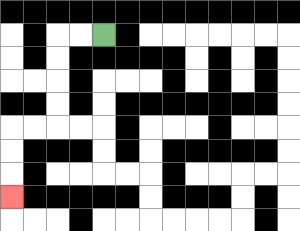{'start': '[4, 1]', 'end': '[0, 8]', 'path_directions': 'L,L,D,D,D,D,L,L,D,D,D', 'path_coordinates': '[[4, 1], [3, 1], [2, 1], [2, 2], [2, 3], [2, 4], [2, 5], [1, 5], [0, 5], [0, 6], [0, 7], [0, 8]]'}